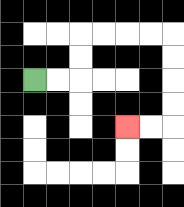{'start': '[1, 3]', 'end': '[5, 5]', 'path_directions': 'R,R,U,U,R,R,R,R,D,D,D,D,L,L', 'path_coordinates': '[[1, 3], [2, 3], [3, 3], [3, 2], [3, 1], [4, 1], [5, 1], [6, 1], [7, 1], [7, 2], [7, 3], [7, 4], [7, 5], [6, 5], [5, 5]]'}